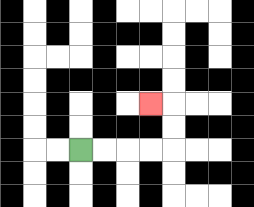{'start': '[3, 6]', 'end': '[6, 4]', 'path_directions': 'R,R,R,R,U,U,L', 'path_coordinates': '[[3, 6], [4, 6], [5, 6], [6, 6], [7, 6], [7, 5], [7, 4], [6, 4]]'}